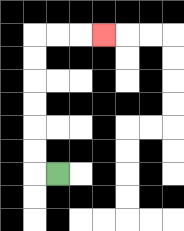{'start': '[2, 7]', 'end': '[4, 1]', 'path_directions': 'L,U,U,U,U,U,U,R,R,R', 'path_coordinates': '[[2, 7], [1, 7], [1, 6], [1, 5], [1, 4], [1, 3], [1, 2], [1, 1], [2, 1], [3, 1], [4, 1]]'}